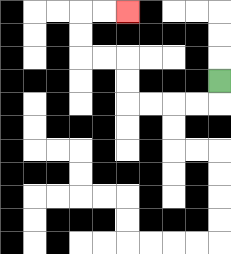{'start': '[9, 3]', 'end': '[5, 0]', 'path_directions': 'D,L,L,L,L,U,U,L,L,U,U,R,R', 'path_coordinates': '[[9, 3], [9, 4], [8, 4], [7, 4], [6, 4], [5, 4], [5, 3], [5, 2], [4, 2], [3, 2], [3, 1], [3, 0], [4, 0], [5, 0]]'}